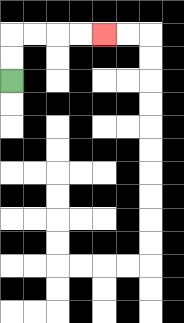{'start': '[0, 3]', 'end': '[4, 1]', 'path_directions': 'U,U,R,R,R,R', 'path_coordinates': '[[0, 3], [0, 2], [0, 1], [1, 1], [2, 1], [3, 1], [4, 1]]'}